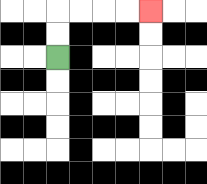{'start': '[2, 2]', 'end': '[6, 0]', 'path_directions': 'U,U,R,R,R,R', 'path_coordinates': '[[2, 2], [2, 1], [2, 0], [3, 0], [4, 0], [5, 0], [6, 0]]'}